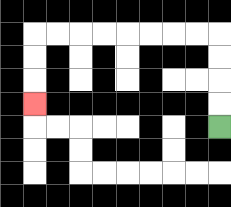{'start': '[9, 5]', 'end': '[1, 4]', 'path_directions': 'U,U,U,U,L,L,L,L,L,L,L,L,D,D,D', 'path_coordinates': '[[9, 5], [9, 4], [9, 3], [9, 2], [9, 1], [8, 1], [7, 1], [6, 1], [5, 1], [4, 1], [3, 1], [2, 1], [1, 1], [1, 2], [1, 3], [1, 4]]'}